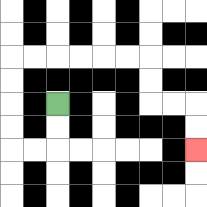{'start': '[2, 4]', 'end': '[8, 6]', 'path_directions': 'D,D,L,L,U,U,U,U,R,R,R,R,R,R,D,D,R,R,D,D', 'path_coordinates': '[[2, 4], [2, 5], [2, 6], [1, 6], [0, 6], [0, 5], [0, 4], [0, 3], [0, 2], [1, 2], [2, 2], [3, 2], [4, 2], [5, 2], [6, 2], [6, 3], [6, 4], [7, 4], [8, 4], [8, 5], [8, 6]]'}